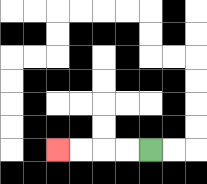{'start': '[6, 6]', 'end': '[2, 6]', 'path_directions': 'L,L,L,L', 'path_coordinates': '[[6, 6], [5, 6], [4, 6], [3, 6], [2, 6]]'}